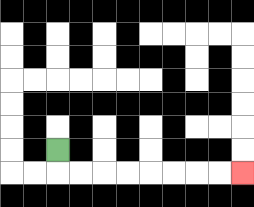{'start': '[2, 6]', 'end': '[10, 7]', 'path_directions': 'D,R,R,R,R,R,R,R,R', 'path_coordinates': '[[2, 6], [2, 7], [3, 7], [4, 7], [5, 7], [6, 7], [7, 7], [8, 7], [9, 7], [10, 7]]'}